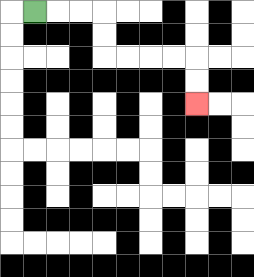{'start': '[1, 0]', 'end': '[8, 4]', 'path_directions': 'R,R,R,D,D,R,R,R,R,D,D', 'path_coordinates': '[[1, 0], [2, 0], [3, 0], [4, 0], [4, 1], [4, 2], [5, 2], [6, 2], [7, 2], [8, 2], [8, 3], [8, 4]]'}